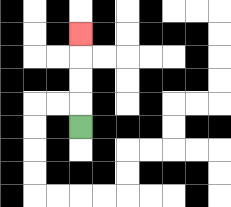{'start': '[3, 5]', 'end': '[3, 1]', 'path_directions': 'U,U,U,U', 'path_coordinates': '[[3, 5], [3, 4], [3, 3], [3, 2], [3, 1]]'}